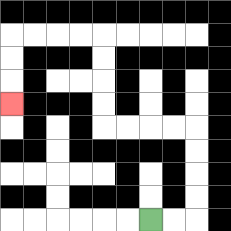{'start': '[6, 9]', 'end': '[0, 4]', 'path_directions': 'R,R,U,U,U,U,L,L,L,L,U,U,U,U,L,L,L,L,D,D,D', 'path_coordinates': '[[6, 9], [7, 9], [8, 9], [8, 8], [8, 7], [8, 6], [8, 5], [7, 5], [6, 5], [5, 5], [4, 5], [4, 4], [4, 3], [4, 2], [4, 1], [3, 1], [2, 1], [1, 1], [0, 1], [0, 2], [0, 3], [0, 4]]'}